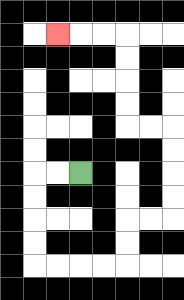{'start': '[3, 7]', 'end': '[2, 1]', 'path_directions': 'L,L,D,D,D,D,R,R,R,R,U,U,R,R,U,U,U,U,L,L,U,U,U,U,L,L,L', 'path_coordinates': '[[3, 7], [2, 7], [1, 7], [1, 8], [1, 9], [1, 10], [1, 11], [2, 11], [3, 11], [4, 11], [5, 11], [5, 10], [5, 9], [6, 9], [7, 9], [7, 8], [7, 7], [7, 6], [7, 5], [6, 5], [5, 5], [5, 4], [5, 3], [5, 2], [5, 1], [4, 1], [3, 1], [2, 1]]'}